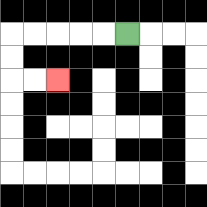{'start': '[5, 1]', 'end': '[2, 3]', 'path_directions': 'L,L,L,L,L,D,D,R,R', 'path_coordinates': '[[5, 1], [4, 1], [3, 1], [2, 1], [1, 1], [0, 1], [0, 2], [0, 3], [1, 3], [2, 3]]'}